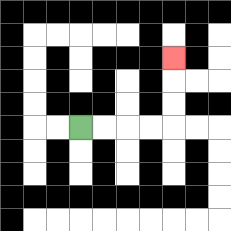{'start': '[3, 5]', 'end': '[7, 2]', 'path_directions': 'R,R,R,R,U,U,U', 'path_coordinates': '[[3, 5], [4, 5], [5, 5], [6, 5], [7, 5], [7, 4], [7, 3], [7, 2]]'}